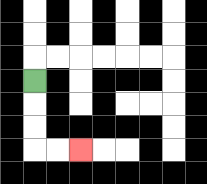{'start': '[1, 3]', 'end': '[3, 6]', 'path_directions': 'D,D,D,R,R', 'path_coordinates': '[[1, 3], [1, 4], [1, 5], [1, 6], [2, 6], [3, 6]]'}